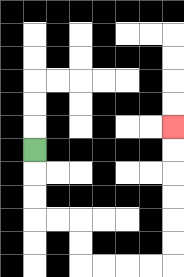{'start': '[1, 6]', 'end': '[7, 5]', 'path_directions': 'D,D,D,R,R,D,D,R,R,R,R,U,U,U,U,U,U', 'path_coordinates': '[[1, 6], [1, 7], [1, 8], [1, 9], [2, 9], [3, 9], [3, 10], [3, 11], [4, 11], [5, 11], [6, 11], [7, 11], [7, 10], [7, 9], [7, 8], [7, 7], [7, 6], [7, 5]]'}